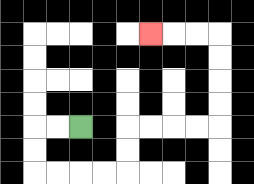{'start': '[3, 5]', 'end': '[6, 1]', 'path_directions': 'L,L,D,D,R,R,R,R,U,U,R,R,R,R,U,U,U,U,L,L,L', 'path_coordinates': '[[3, 5], [2, 5], [1, 5], [1, 6], [1, 7], [2, 7], [3, 7], [4, 7], [5, 7], [5, 6], [5, 5], [6, 5], [7, 5], [8, 5], [9, 5], [9, 4], [9, 3], [9, 2], [9, 1], [8, 1], [7, 1], [6, 1]]'}